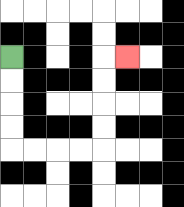{'start': '[0, 2]', 'end': '[5, 2]', 'path_directions': 'D,D,D,D,R,R,R,R,U,U,U,U,R', 'path_coordinates': '[[0, 2], [0, 3], [0, 4], [0, 5], [0, 6], [1, 6], [2, 6], [3, 6], [4, 6], [4, 5], [4, 4], [4, 3], [4, 2], [5, 2]]'}